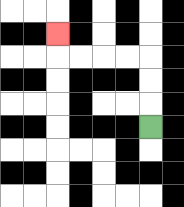{'start': '[6, 5]', 'end': '[2, 1]', 'path_directions': 'U,U,U,L,L,L,L,U', 'path_coordinates': '[[6, 5], [6, 4], [6, 3], [6, 2], [5, 2], [4, 2], [3, 2], [2, 2], [2, 1]]'}